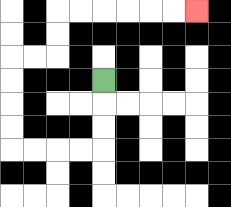{'start': '[4, 3]', 'end': '[8, 0]', 'path_directions': 'D,D,D,L,L,L,L,U,U,U,U,R,R,U,U,R,R,R,R,R,R', 'path_coordinates': '[[4, 3], [4, 4], [4, 5], [4, 6], [3, 6], [2, 6], [1, 6], [0, 6], [0, 5], [0, 4], [0, 3], [0, 2], [1, 2], [2, 2], [2, 1], [2, 0], [3, 0], [4, 0], [5, 0], [6, 0], [7, 0], [8, 0]]'}